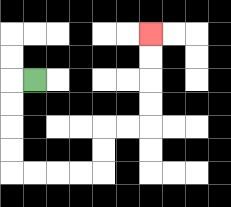{'start': '[1, 3]', 'end': '[6, 1]', 'path_directions': 'L,D,D,D,D,R,R,R,R,U,U,R,R,U,U,U,U', 'path_coordinates': '[[1, 3], [0, 3], [0, 4], [0, 5], [0, 6], [0, 7], [1, 7], [2, 7], [3, 7], [4, 7], [4, 6], [4, 5], [5, 5], [6, 5], [6, 4], [6, 3], [6, 2], [6, 1]]'}